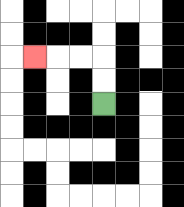{'start': '[4, 4]', 'end': '[1, 2]', 'path_directions': 'U,U,L,L,L', 'path_coordinates': '[[4, 4], [4, 3], [4, 2], [3, 2], [2, 2], [1, 2]]'}